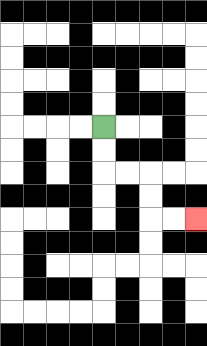{'start': '[4, 5]', 'end': '[8, 9]', 'path_directions': 'D,D,R,R,D,D,R,R', 'path_coordinates': '[[4, 5], [4, 6], [4, 7], [5, 7], [6, 7], [6, 8], [6, 9], [7, 9], [8, 9]]'}